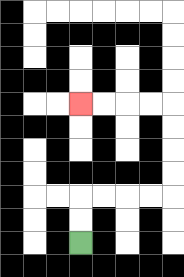{'start': '[3, 10]', 'end': '[3, 4]', 'path_directions': 'U,U,R,R,R,R,U,U,U,U,L,L,L,L', 'path_coordinates': '[[3, 10], [3, 9], [3, 8], [4, 8], [5, 8], [6, 8], [7, 8], [7, 7], [7, 6], [7, 5], [7, 4], [6, 4], [5, 4], [4, 4], [3, 4]]'}